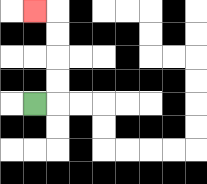{'start': '[1, 4]', 'end': '[1, 0]', 'path_directions': 'R,U,U,U,U,L', 'path_coordinates': '[[1, 4], [2, 4], [2, 3], [2, 2], [2, 1], [2, 0], [1, 0]]'}